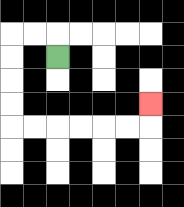{'start': '[2, 2]', 'end': '[6, 4]', 'path_directions': 'U,L,L,D,D,D,D,R,R,R,R,R,R,U', 'path_coordinates': '[[2, 2], [2, 1], [1, 1], [0, 1], [0, 2], [0, 3], [0, 4], [0, 5], [1, 5], [2, 5], [3, 5], [4, 5], [5, 5], [6, 5], [6, 4]]'}